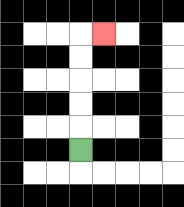{'start': '[3, 6]', 'end': '[4, 1]', 'path_directions': 'U,U,U,U,U,R', 'path_coordinates': '[[3, 6], [3, 5], [3, 4], [3, 3], [3, 2], [3, 1], [4, 1]]'}